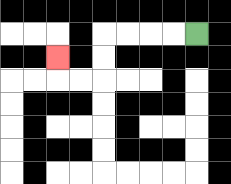{'start': '[8, 1]', 'end': '[2, 2]', 'path_directions': 'L,L,L,L,D,D,L,L,U', 'path_coordinates': '[[8, 1], [7, 1], [6, 1], [5, 1], [4, 1], [4, 2], [4, 3], [3, 3], [2, 3], [2, 2]]'}